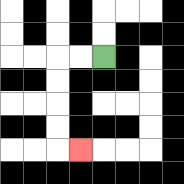{'start': '[4, 2]', 'end': '[3, 6]', 'path_directions': 'L,L,D,D,D,D,R', 'path_coordinates': '[[4, 2], [3, 2], [2, 2], [2, 3], [2, 4], [2, 5], [2, 6], [3, 6]]'}